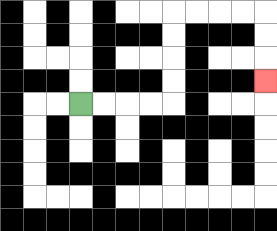{'start': '[3, 4]', 'end': '[11, 3]', 'path_directions': 'R,R,R,R,U,U,U,U,R,R,R,R,D,D,D', 'path_coordinates': '[[3, 4], [4, 4], [5, 4], [6, 4], [7, 4], [7, 3], [7, 2], [7, 1], [7, 0], [8, 0], [9, 0], [10, 0], [11, 0], [11, 1], [11, 2], [11, 3]]'}